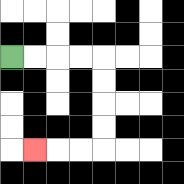{'start': '[0, 2]', 'end': '[1, 6]', 'path_directions': 'R,R,R,R,D,D,D,D,L,L,L', 'path_coordinates': '[[0, 2], [1, 2], [2, 2], [3, 2], [4, 2], [4, 3], [4, 4], [4, 5], [4, 6], [3, 6], [2, 6], [1, 6]]'}